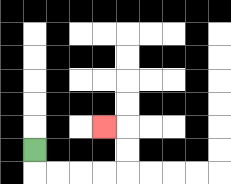{'start': '[1, 6]', 'end': '[4, 5]', 'path_directions': 'D,R,R,R,R,U,U,L', 'path_coordinates': '[[1, 6], [1, 7], [2, 7], [3, 7], [4, 7], [5, 7], [5, 6], [5, 5], [4, 5]]'}